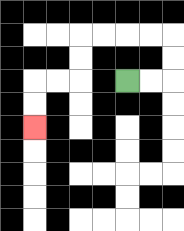{'start': '[5, 3]', 'end': '[1, 5]', 'path_directions': 'R,R,U,U,L,L,L,L,D,D,L,L,D,D', 'path_coordinates': '[[5, 3], [6, 3], [7, 3], [7, 2], [7, 1], [6, 1], [5, 1], [4, 1], [3, 1], [3, 2], [3, 3], [2, 3], [1, 3], [1, 4], [1, 5]]'}